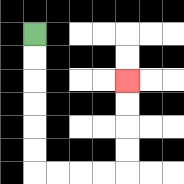{'start': '[1, 1]', 'end': '[5, 3]', 'path_directions': 'D,D,D,D,D,D,R,R,R,R,U,U,U,U', 'path_coordinates': '[[1, 1], [1, 2], [1, 3], [1, 4], [1, 5], [1, 6], [1, 7], [2, 7], [3, 7], [4, 7], [5, 7], [5, 6], [5, 5], [5, 4], [5, 3]]'}